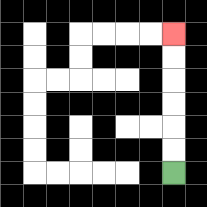{'start': '[7, 7]', 'end': '[7, 1]', 'path_directions': 'U,U,U,U,U,U', 'path_coordinates': '[[7, 7], [7, 6], [7, 5], [7, 4], [7, 3], [7, 2], [7, 1]]'}